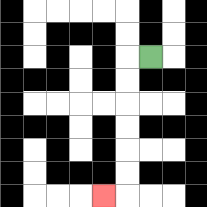{'start': '[6, 2]', 'end': '[4, 8]', 'path_directions': 'L,D,D,D,D,D,D,L', 'path_coordinates': '[[6, 2], [5, 2], [5, 3], [5, 4], [5, 5], [5, 6], [5, 7], [5, 8], [4, 8]]'}